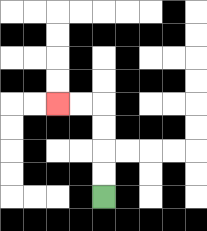{'start': '[4, 8]', 'end': '[2, 4]', 'path_directions': 'U,U,U,U,L,L', 'path_coordinates': '[[4, 8], [4, 7], [4, 6], [4, 5], [4, 4], [3, 4], [2, 4]]'}